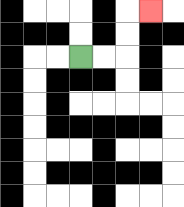{'start': '[3, 2]', 'end': '[6, 0]', 'path_directions': 'R,R,U,U,R', 'path_coordinates': '[[3, 2], [4, 2], [5, 2], [5, 1], [5, 0], [6, 0]]'}